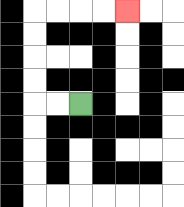{'start': '[3, 4]', 'end': '[5, 0]', 'path_directions': 'L,L,U,U,U,U,R,R,R,R', 'path_coordinates': '[[3, 4], [2, 4], [1, 4], [1, 3], [1, 2], [1, 1], [1, 0], [2, 0], [3, 0], [4, 0], [5, 0]]'}